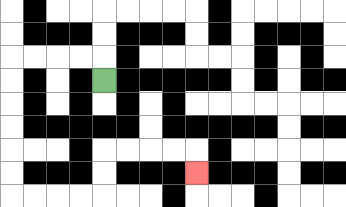{'start': '[4, 3]', 'end': '[8, 7]', 'path_directions': 'U,L,L,L,L,D,D,D,D,D,D,R,R,R,R,U,U,R,R,R,R,D', 'path_coordinates': '[[4, 3], [4, 2], [3, 2], [2, 2], [1, 2], [0, 2], [0, 3], [0, 4], [0, 5], [0, 6], [0, 7], [0, 8], [1, 8], [2, 8], [3, 8], [4, 8], [4, 7], [4, 6], [5, 6], [6, 6], [7, 6], [8, 6], [8, 7]]'}